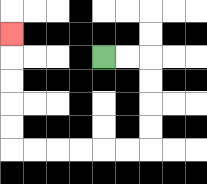{'start': '[4, 2]', 'end': '[0, 1]', 'path_directions': 'R,R,D,D,D,D,L,L,L,L,L,L,U,U,U,U,U', 'path_coordinates': '[[4, 2], [5, 2], [6, 2], [6, 3], [6, 4], [6, 5], [6, 6], [5, 6], [4, 6], [3, 6], [2, 6], [1, 6], [0, 6], [0, 5], [0, 4], [0, 3], [0, 2], [0, 1]]'}